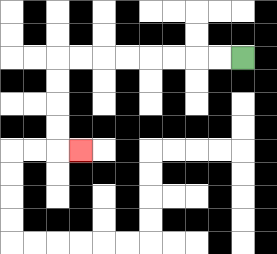{'start': '[10, 2]', 'end': '[3, 6]', 'path_directions': 'L,L,L,L,L,L,L,L,D,D,D,D,R', 'path_coordinates': '[[10, 2], [9, 2], [8, 2], [7, 2], [6, 2], [5, 2], [4, 2], [3, 2], [2, 2], [2, 3], [2, 4], [2, 5], [2, 6], [3, 6]]'}